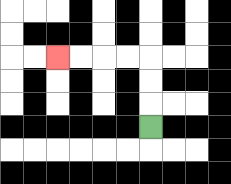{'start': '[6, 5]', 'end': '[2, 2]', 'path_directions': 'U,U,U,L,L,L,L', 'path_coordinates': '[[6, 5], [6, 4], [6, 3], [6, 2], [5, 2], [4, 2], [3, 2], [2, 2]]'}